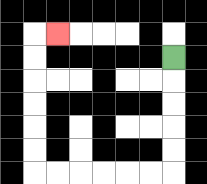{'start': '[7, 2]', 'end': '[2, 1]', 'path_directions': 'D,D,D,D,D,L,L,L,L,L,L,U,U,U,U,U,U,R', 'path_coordinates': '[[7, 2], [7, 3], [7, 4], [7, 5], [7, 6], [7, 7], [6, 7], [5, 7], [4, 7], [3, 7], [2, 7], [1, 7], [1, 6], [1, 5], [1, 4], [1, 3], [1, 2], [1, 1], [2, 1]]'}